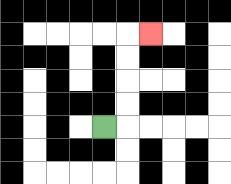{'start': '[4, 5]', 'end': '[6, 1]', 'path_directions': 'R,U,U,U,U,R', 'path_coordinates': '[[4, 5], [5, 5], [5, 4], [5, 3], [5, 2], [5, 1], [6, 1]]'}